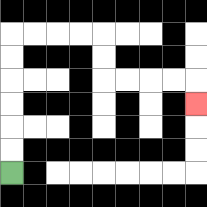{'start': '[0, 7]', 'end': '[8, 4]', 'path_directions': 'U,U,U,U,U,U,R,R,R,R,D,D,R,R,R,R,D', 'path_coordinates': '[[0, 7], [0, 6], [0, 5], [0, 4], [0, 3], [0, 2], [0, 1], [1, 1], [2, 1], [3, 1], [4, 1], [4, 2], [4, 3], [5, 3], [6, 3], [7, 3], [8, 3], [8, 4]]'}